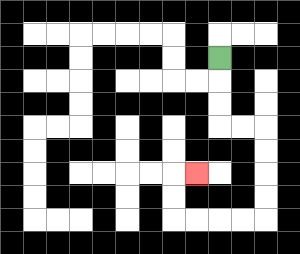{'start': '[9, 2]', 'end': '[8, 7]', 'path_directions': 'D,D,D,R,R,D,D,D,D,L,L,L,L,U,U,R', 'path_coordinates': '[[9, 2], [9, 3], [9, 4], [9, 5], [10, 5], [11, 5], [11, 6], [11, 7], [11, 8], [11, 9], [10, 9], [9, 9], [8, 9], [7, 9], [7, 8], [7, 7], [8, 7]]'}